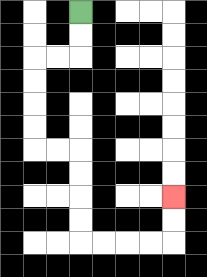{'start': '[3, 0]', 'end': '[7, 8]', 'path_directions': 'D,D,L,L,D,D,D,D,R,R,D,D,D,D,R,R,R,R,U,U', 'path_coordinates': '[[3, 0], [3, 1], [3, 2], [2, 2], [1, 2], [1, 3], [1, 4], [1, 5], [1, 6], [2, 6], [3, 6], [3, 7], [3, 8], [3, 9], [3, 10], [4, 10], [5, 10], [6, 10], [7, 10], [7, 9], [7, 8]]'}